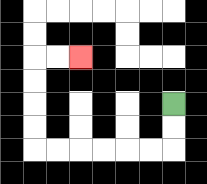{'start': '[7, 4]', 'end': '[3, 2]', 'path_directions': 'D,D,L,L,L,L,L,L,U,U,U,U,R,R', 'path_coordinates': '[[7, 4], [7, 5], [7, 6], [6, 6], [5, 6], [4, 6], [3, 6], [2, 6], [1, 6], [1, 5], [1, 4], [1, 3], [1, 2], [2, 2], [3, 2]]'}